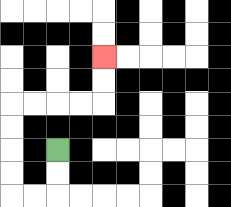{'start': '[2, 6]', 'end': '[4, 2]', 'path_directions': 'D,D,L,L,U,U,U,U,R,R,R,R,U,U', 'path_coordinates': '[[2, 6], [2, 7], [2, 8], [1, 8], [0, 8], [0, 7], [0, 6], [0, 5], [0, 4], [1, 4], [2, 4], [3, 4], [4, 4], [4, 3], [4, 2]]'}